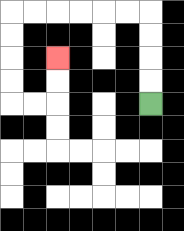{'start': '[6, 4]', 'end': '[2, 2]', 'path_directions': 'U,U,U,U,L,L,L,L,L,L,D,D,D,D,R,R,U,U', 'path_coordinates': '[[6, 4], [6, 3], [6, 2], [6, 1], [6, 0], [5, 0], [4, 0], [3, 0], [2, 0], [1, 0], [0, 0], [0, 1], [0, 2], [0, 3], [0, 4], [1, 4], [2, 4], [2, 3], [2, 2]]'}